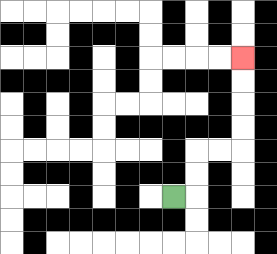{'start': '[7, 8]', 'end': '[10, 2]', 'path_directions': 'R,U,U,R,R,U,U,U,U', 'path_coordinates': '[[7, 8], [8, 8], [8, 7], [8, 6], [9, 6], [10, 6], [10, 5], [10, 4], [10, 3], [10, 2]]'}